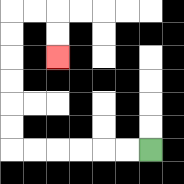{'start': '[6, 6]', 'end': '[2, 2]', 'path_directions': 'L,L,L,L,L,L,U,U,U,U,U,U,R,R,D,D', 'path_coordinates': '[[6, 6], [5, 6], [4, 6], [3, 6], [2, 6], [1, 6], [0, 6], [0, 5], [0, 4], [0, 3], [0, 2], [0, 1], [0, 0], [1, 0], [2, 0], [2, 1], [2, 2]]'}